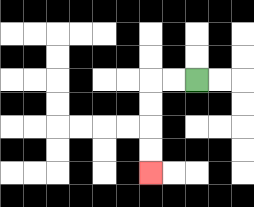{'start': '[8, 3]', 'end': '[6, 7]', 'path_directions': 'L,L,D,D,D,D', 'path_coordinates': '[[8, 3], [7, 3], [6, 3], [6, 4], [6, 5], [6, 6], [6, 7]]'}